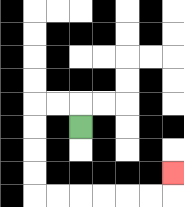{'start': '[3, 5]', 'end': '[7, 7]', 'path_directions': 'U,L,L,D,D,D,D,R,R,R,R,R,R,U', 'path_coordinates': '[[3, 5], [3, 4], [2, 4], [1, 4], [1, 5], [1, 6], [1, 7], [1, 8], [2, 8], [3, 8], [4, 8], [5, 8], [6, 8], [7, 8], [7, 7]]'}